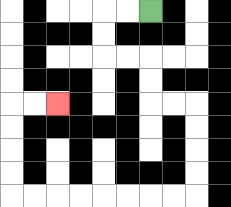{'start': '[6, 0]', 'end': '[2, 4]', 'path_directions': 'L,L,D,D,R,R,D,D,R,R,D,D,D,D,L,L,L,L,L,L,L,L,U,U,U,U,R,R', 'path_coordinates': '[[6, 0], [5, 0], [4, 0], [4, 1], [4, 2], [5, 2], [6, 2], [6, 3], [6, 4], [7, 4], [8, 4], [8, 5], [8, 6], [8, 7], [8, 8], [7, 8], [6, 8], [5, 8], [4, 8], [3, 8], [2, 8], [1, 8], [0, 8], [0, 7], [0, 6], [0, 5], [0, 4], [1, 4], [2, 4]]'}